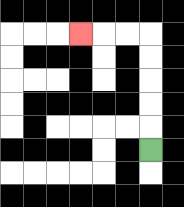{'start': '[6, 6]', 'end': '[3, 1]', 'path_directions': 'U,U,U,U,U,L,L,L', 'path_coordinates': '[[6, 6], [6, 5], [6, 4], [6, 3], [6, 2], [6, 1], [5, 1], [4, 1], [3, 1]]'}